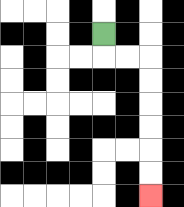{'start': '[4, 1]', 'end': '[6, 8]', 'path_directions': 'D,R,R,D,D,D,D,D,D', 'path_coordinates': '[[4, 1], [4, 2], [5, 2], [6, 2], [6, 3], [6, 4], [6, 5], [6, 6], [6, 7], [6, 8]]'}